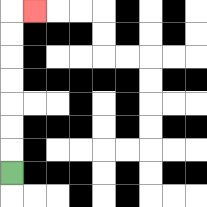{'start': '[0, 7]', 'end': '[1, 0]', 'path_directions': 'U,U,U,U,U,U,U,R', 'path_coordinates': '[[0, 7], [0, 6], [0, 5], [0, 4], [0, 3], [0, 2], [0, 1], [0, 0], [1, 0]]'}